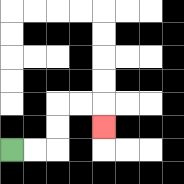{'start': '[0, 6]', 'end': '[4, 5]', 'path_directions': 'R,R,U,U,R,R,D', 'path_coordinates': '[[0, 6], [1, 6], [2, 6], [2, 5], [2, 4], [3, 4], [4, 4], [4, 5]]'}